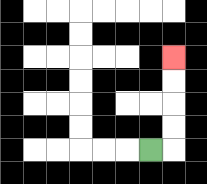{'start': '[6, 6]', 'end': '[7, 2]', 'path_directions': 'R,U,U,U,U', 'path_coordinates': '[[6, 6], [7, 6], [7, 5], [7, 4], [7, 3], [7, 2]]'}